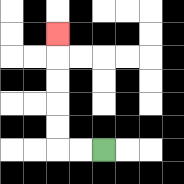{'start': '[4, 6]', 'end': '[2, 1]', 'path_directions': 'L,L,U,U,U,U,U', 'path_coordinates': '[[4, 6], [3, 6], [2, 6], [2, 5], [2, 4], [2, 3], [2, 2], [2, 1]]'}